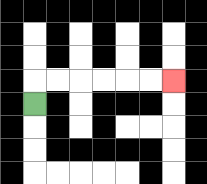{'start': '[1, 4]', 'end': '[7, 3]', 'path_directions': 'U,R,R,R,R,R,R', 'path_coordinates': '[[1, 4], [1, 3], [2, 3], [3, 3], [4, 3], [5, 3], [6, 3], [7, 3]]'}